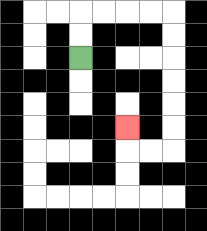{'start': '[3, 2]', 'end': '[5, 5]', 'path_directions': 'U,U,R,R,R,R,D,D,D,D,D,D,L,L,U', 'path_coordinates': '[[3, 2], [3, 1], [3, 0], [4, 0], [5, 0], [6, 0], [7, 0], [7, 1], [7, 2], [7, 3], [7, 4], [7, 5], [7, 6], [6, 6], [5, 6], [5, 5]]'}